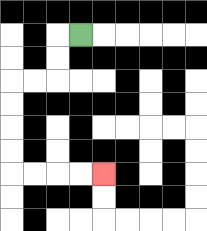{'start': '[3, 1]', 'end': '[4, 7]', 'path_directions': 'L,D,D,L,L,D,D,D,D,R,R,R,R', 'path_coordinates': '[[3, 1], [2, 1], [2, 2], [2, 3], [1, 3], [0, 3], [0, 4], [0, 5], [0, 6], [0, 7], [1, 7], [2, 7], [3, 7], [4, 7]]'}